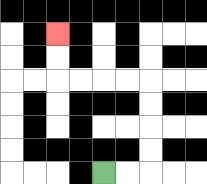{'start': '[4, 7]', 'end': '[2, 1]', 'path_directions': 'R,R,U,U,U,U,L,L,L,L,U,U', 'path_coordinates': '[[4, 7], [5, 7], [6, 7], [6, 6], [6, 5], [6, 4], [6, 3], [5, 3], [4, 3], [3, 3], [2, 3], [2, 2], [2, 1]]'}